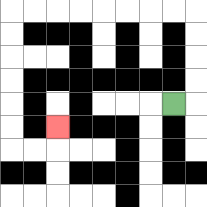{'start': '[7, 4]', 'end': '[2, 5]', 'path_directions': 'R,U,U,U,U,L,L,L,L,L,L,L,L,D,D,D,D,D,D,R,R,U', 'path_coordinates': '[[7, 4], [8, 4], [8, 3], [8, 2], [8, 1], [8, 0], [7, 0], [6, 0], [5, 0], [4, 0], [3, 0], [2, 0], [1, 0], [0, 0], [0, 1], [0, 2], [0, 3], [0, 4], [0, 5], [0, 6], [1, 6], [2, 6], [2, 5]]'}